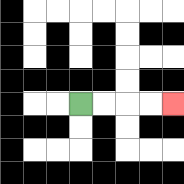{'start': '[3, 4]', 'end': '[7, 4]', 'path_directions': 'R,R,R,R', 'path_coordinates': '[[3, 4], [4, 4], [5, 4], [6, 4], [7, 4]]'}